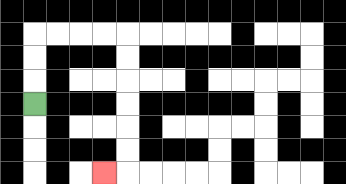{'start': '[1, 4]', 'end': '[4, 7]', 'path_directions': 'U,U,U,R,R,R,R,D,D,D,D,D,D,L', 'path_coordinates': '[[1, 4], [1, 3], [1, 2], [1, 1], [2, 1], [3, 1], [4, 1], [5, 1], [5, 2], [5, 3], [5, 4], [5, 5], [5, 6], [5, 7], [4, 7]]'}